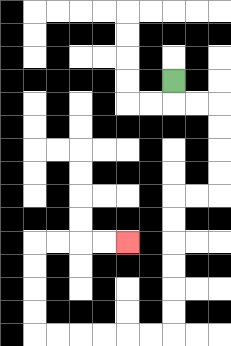{'start': '[7, 3]', 'end': '[5, 10]', 'path_directions': 'D,R,R,D,D,D,D,L,L,D,D,D,D,D,D,L,L,L,L,L,L,U,U,U,U,R,R,R,R', 'path_coordinates': '[[7, 3], [7, 4], [8, 4], [9, 4], [9, 5], [9, 6], [9, 7], [9, 8], [8, 8], [7, 8], [7, 9], [7, 10], [7, 11], [7, 12], [7, 13], [7, 14], [6, 14], [5, 14], [4, 14], [3, 14], [2, 14], [1, 14], [1, 13], [1, 12], [1, 11], [1, 10], [2, 10], [3, 10], [4, 10], [5, 10]]'}